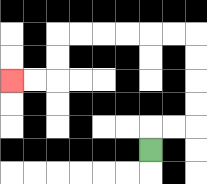{'start': '[6, 6]', 'end': '[0, 3]', 'path_directions': 'U,R,R,U,U,U,U,L,L,L,L,L,L,D,D,L,L', 'path_coordinates': '[[6, 6], [6, 5], [7, 5], [8, 5], [8, 4], [8, 3], [8, 2], [8, 1], [7, 1], [6, 1], [5, 1], [4, 1], [3, 1], [2, 1], [2, 2], [2, 3], [1, 3], [0, 3]]'}